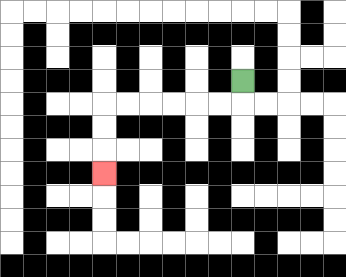{'start': '[10, 3]', 'end': '[4, 7]', 'path_directions': 'D,L,L,L,L,L,L,D,D,D', 'path_coordinates': '[[10, 3], [10, 4], [9, 4], [8, 4], [7, 4], [6, 4], [5, 4], [4, 4], [4, 5], [4, 6], [4, 7]]'}